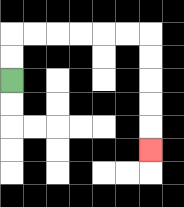{'start': '[0, 3]', 'end': '[6, 6]', 'path_directions': 'U,U,R,R,R,R,R,R,D,D,D,D,D', 'path_coordinates': '[[0, 3], [0, 2], [0, 1], [1, 1], [2, 1], [3, 1], [4, 1], [5, 1], [6, 1], [6, 2], [6, 3], [6, 4], [6, 5], [6, 6]]'}